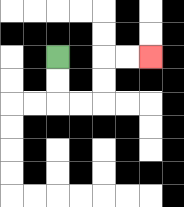{'start': '[2, 2]', 'end': '[6, 2]', 'path_directions': 'D,D,R,R,U,U,R,R', 'path_coordinates': '[[2, 2], [2, 3], [2, 4], [3, 4], [4, 4], [4, 3], [4, 2], [5, 2], [6, 2]]'}